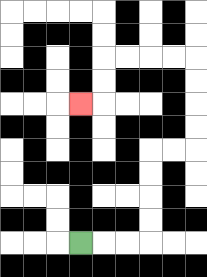{'start': '[3, 10]', 'end': '[3, 4]', 'path_directions': 'R,R,R,U,U,U,U,R,R,U,U,U,U,L,L,L,L,D,D,L', 'path_coordinates': '[[3, 10], [4, 10], [5, 10], [6, 10], [6, 9], [6, 8], [6, 7], [6, 6], [7, 6], [8, 6], [8, 5], [8, 4], [8, 3], [8, 2], [7, 2], [6, 2], [5, 2], [4, 2], [4, 3], [4, 4], [3, 4]]'}